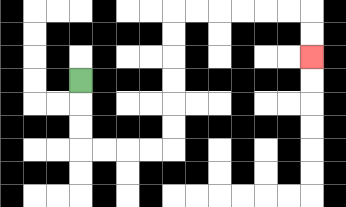{'start': '[3, 3]', 'end': '[13, 2]', 'path_directions': 'D,D,D,R,R,R,R,U,U,U,U,U,U,R,R,R,R,R,R,D,D', 'path_coordinates': '[[3, 3], [3, 4], [3, 5], [3, 6], [4, 6], [5, 6], [6, 6], [7, 6], [7, 5], [7, 4], [7, 3], [7, 2], [7, 1], [7, 0], [8, 0], [9, 0], [10, 0], [11, 0], [12, 0], [13, 0], [13, 1], [13, 2]]'}